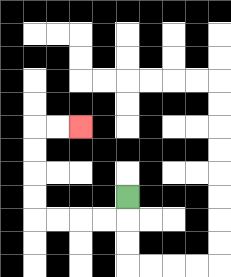{'start': '[5, 8]', 'end': '[3, 5]', 'path_directions': 'D,L,L,L,L,U,U,U,U,R,R', 'path_coordinates': '[[5, 8], [5, 9], [4, 9], [3, 9], [2, 9], [1, 9], [1, 8], [1, 7], [1, 6], [1, 5], [2, 5], [3, 5]]'}